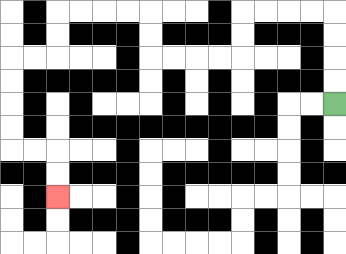{'start': '[14, 4]', 'end': '[2, 8]', 'path_directions': 'U,U,U,U,L,L,L,L,D,D,L,L,L,L,U,U,L,L,L,L,D,D,L,L,D,D,D,D,R,R,D,D', 'path_coordinates': '[[14, 4], [14, 3], [14, 2], [14, 1], [14, 0], [13, 0], [12, 0], [11, 0], [10, 0], [10, 1], [10, 2], [9, 2], [8, 2], [7, 2], [6, 2], [6, 1], [6, 0], [5, 0], [4, 0], [3, 0], [2, 0], [2, 1], [2, 2], [1, 2], [0, 2], [0, 3], [0, 4], [0, 5], [0, 6], [1, 6], [2, 6], [2, 7], [2, 8]]'}